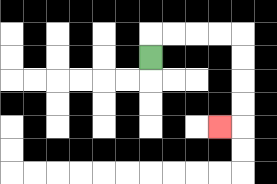{'start': '[6, 2]', 'end': '[9, 5]', 'path_directions': 'U,R,R,R,R,D,D,D,D,L', 'path_coordinates': '[[6, 2], [6, 1], [7, 1], [8, 1], [9, 1], [10, 1], [10, 2], [10, 3], [10, 4], [10, 5], [9, 5]]'}